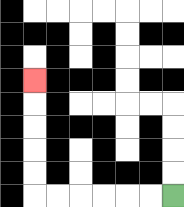{'start': '[7, 8]', 'end': '[1, 3]', 'path_directions': 'L,L,L,L,L,L,U,U,U,U,U', 'path_coordinates': '[[7, 8], [6, 8], [5, 8], [4, 8], [3, 8], [2, 8], [1, 8], [1, 7], [1, 6], [1, 5], [1, 4], [1, 3]]'}